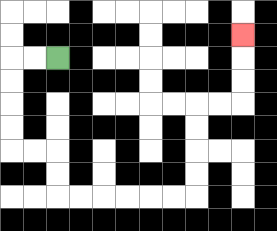{'start': '[2, 2]', 'end': '[10, 1]', 'path_directions': 'L,L,D,D,D,D,R,R,D,D,R,R,R,R,R,R,U,U,U,U,R,R,U,U,U', 'path_coordinates': '[[2, 2], [1, 2], [0, 2], [0, 3], [0, 4], [0, 5], [0, 6], [1, 6], [2, 6], [2, 7], [2, 8], [3, 8], [4, 8], [5, 8], [6, 8], [7, 8], [8, 8], [8, 7], [8, 6], [8, 5], [8, 4], [9, 4], [10, 4], [10, 3], [10, 2], [10, 1]]'}